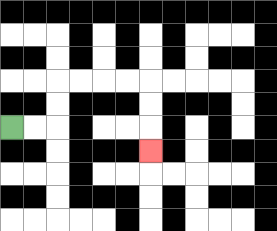{'start': '[0, 5]', 'end': '[6, 6]', 'path_directions': 'R,R,U,U,R,R,R,R,D,D,D', 'path_coordinates': '[[0, 5], [1, 5], [2, 5], [2, 4], [2, 3], [3, 3], [4, 3], [5, 3], [6, 3], [6, 4], [6, 5], [6, 6]]'}